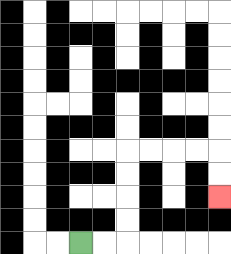{'start': '[3, 10]', 'end': '[9, 8]', 'path_directions': 'R,R,U,U,U,U,R,R,R,R,D,D', 'path_coordinates': '[[3, 10], [4, 10], [5, 10], [5, 9], [5, 8], [5, 7], [5, 6], [6, 6], [7, 6], [8, 6], [9, 6], [9, 7], [9, 8]]'}